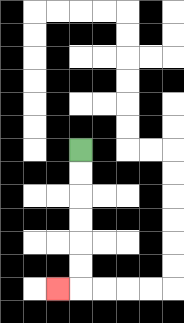{'start': '[3, 6]', 'end': '[2, 12]', 'path_directions': 'D,D,D,D,D,D,L', 'path_coordinates': '[[3, 6], [3, 7], [3, 8], [3, 9], [3, 10], [3, 11], [3, 12], [2, 12]]'}